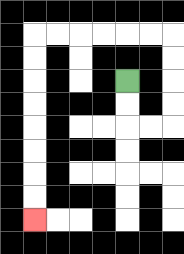{'start': '[5, 3]', 'end': '[1, 9]', 'path_directions': 'D,D,R,R,U,U,U,U,L,L,L,L,L,L,D,D,D,D,D,D,D,D', 'path_coordinates': '[[5, 3], [5, 4], [5, 5], [6, 5], [7, 5], [7, 4], [7, 3], [7, 2], [7, 1], [6, 1], [5, 1], [4, 1], [3, 1], [2, 1], [1, 1], [1, 2], [1, 3], [1, 4], [1, 5], [1, 6], [1, 7], [1, 8], [1, 9]]'}